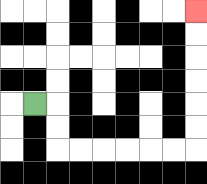{'start': '[1, 4]', 'end': '[8, 0]', 'path_directions': 'R,D,D,R,R,R,R,R,R,U,U,U,U,U,U', 'path_coordinates': '[[1, 4], [2, 4], [2, 5], [2, 6], [3, 6], [4, 6], [5, 6], [6, 6], [7, 6], [8, 6], [8, 5], [8, 4], [8, 3], [8, 2], [8, 1], [8, 0]]'}